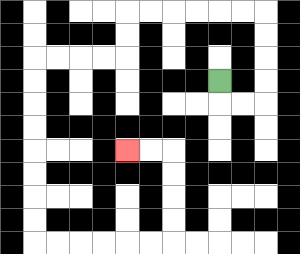{'start': '[9, 3]', 'end': '[5, 6]', 'path_directions': 'D,R,R,U,U,U,U,L,L,L,L,L,L,D,D,L,L,L,L,D,D,D,D,D,D,D,D,R,R,R,R,R,R,U,U,U,U,L,L', 'path_coordinates': '[[9, 3], [9, 4], [10, 4], [11, 4], [11, 3], [11, 2], [11, 1], [11, 0], [10, 0], [9, 0], [8, 0], [7, 0], [6, 0], [5, 0], [5, 1], [5, 2], [4, 2], [3, 2], [2, 2], [1, 2], [1, 3], [1, 4], [1, 5], [1, 6], [1, 7], [1, 8], [1, 9], [1, 10], [2, 10], [3, 10], [4, 10], [5, 10], [6, 10], [7, 10], [7, 9], [7, 8], [7, 7], [7, 6], [6, 6], [5, 6]]'}